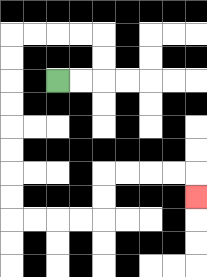{'start': '[2, 3]', 'end': '[8, 8]', 'path_directions': 'R,R,U,U,L,L,L,L,D,D,D,D,D,D,D,D,R,R,R,R,U,U,R,R,R,R,D', 'path_coordinates': '[[2, 3], [3, 3], [4, 3], [4, 2], [4, 1], [3, 1], [2, 1], [1, 1], [0, 1], [0, 2], [0, 3], [0, 4], [0, 5], [0, 6], [0, 7], [0, 8], [0, 9], [1, 9], [2, 9], [3, 9], [4, 9], [4, 8], [4, 7], [5, 7], [6, 7], [7, 7], [8, 7], [8, 8]]'}